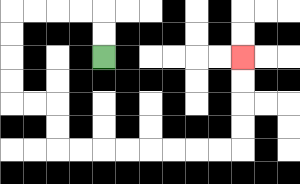{'start': '[4, 2]', 'end': '[10, 2]', 'path_directions': 'U,U,L,L,L,L,D,D,D,D,R,R,D,D,R,R,R,R,R,R,R,R,U,U,U,U', 'path_coordinates': '[[4, 2], [4, 1], [4, 0], [3, 0], [2, 0], [1, 0], [0, 0], [0, 1], [0, 2], [0, 3], [0, 4], [1, 4], [2, 4], [2, 5], [2, 6], [3, 6], [4, 6], [5, 6], [6, 6], [7, 6], [8, 6], [9, 6], [10, 6], [10, 5], [10, 4], [10, 3], [10, 2]]'}